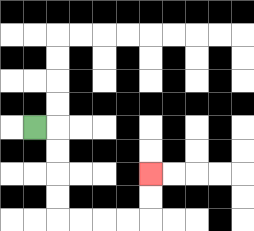{'start': '[1, 5]', 'end': '[6, 7]', 'path_directions': 'R,D,D,D,D,R,R,R,R,U,U', 'path_coordinates': '[[1, 5], [2, 5], [2, 6], [2, 7], [2, 8], [2, 9], [3, 9], [4, 9], [5, 9], [6, 9], [6, 8], [6, 7]]'}